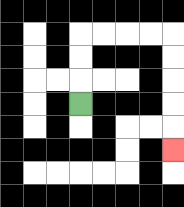{'start': '[3, 4]', 'end': '[7, 6]', 'path_directions': 'U,U,U,R,R,R,R,D,D,D,D,D', 'path_coordinates': '[[3, 4], [3, 3], [3, 2], [3, 1], [4, 1], [5, 1], [6, 1], [7, 1], [7, 2], [7, 3], [7, 4], [7, 5], [7, 6]]'}